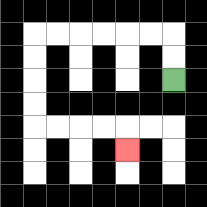{'start': '[7, 3]', 'end': '[5, 6]', 'path_directions': 'U,U,L,L,L,L,L,L,D,D,D,D,R,R,R,R,D', 'path_coordinates': '[[7, 3], [7, 2], [7, 1], [6, 1], [5, 1], [4, 1], [3, 1], [2, 1], [1, 1], [1, 2], [1, 3], [1, 4], [1, 5], [2, 5], [3, 5], [4, 5], [5, 5], [5, 6]]'}